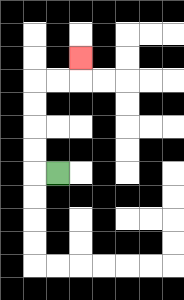{'start': '[2, 7]', 'end': '[3, 2]', 'path_directions': 'L,U,U,U,U,R,R,U', 'path_coordinates': '[[2, 7], [1, 7], [1, 6], [1, 5], [1, 4], [1, 3], [2, 3], [3, 3], [3, 2]]'}